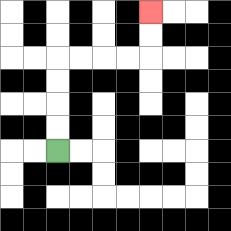{'start': '[2, 6]', 'end': '[6, 0]', 'path_directions': 'U,U,U,U,R,R,R,R,U,U', 'path_coordinates': '[[2, 6], [2, 5], [2, 4], [2, 3], [2, 2], [3, 2], [4, 2], [5, 2], [6, 2], [6, 1], [6, 0]]'}